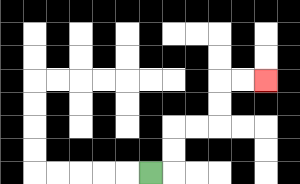{'start': '[6, 7]', 'end': '[11, 3]', 'path_directions': 'R,U,U,R,R,U,U,R,R', 'path_coordinates': '[[6, 7], [7, 7], [7, 6], [7, 5], [8, 5], [9, 5], [9, 4], [9, 3], [10, 3], [11, 3]]'}